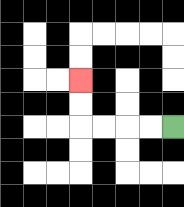{'start': '[7, 5]', 'end': '[3, 3]', 'path_directions': 'L,L,L,L,U,U', 'path_coordinates': '[[7, 5], [6, 5], [5, 5], [4, 5], [3, 5], [3, 4], [3, 3]]'}